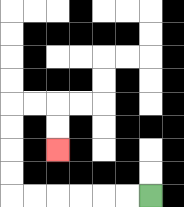{'start': '[6, 8]', 'end': '[2, 6]', 'path_directions': 'L,L,L,L,L,L,U,U,U,U,R,R,D,D', 'path_coordinates': '[[6, 8], [5, 8], [4, 8], [3, 8], [2, 8], [1, 8], [0, 8], [0, 7], [0, 6], [0, 5], [0, 4], [1, 4], [2, 4], [2, 5], [2, 6]]'}